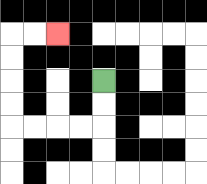{'start': '[4, 3]', 'end': '[2, 1]', 'path_directions': 'D,D,L,L,L,L,U,U,U,U,R,R', 'path_coordinates': '[[4, 3], [4, 4], [4, 5], [3, 5], [2, 5], [1, 5], [0, 5], [0, 4], [0, 3], [0, 2], [0, 1], [1, 1], [2, 1]]'}